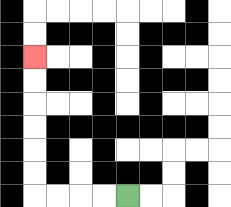{'start': '[5, 8]', 'end': '[1, 2]', 'path_directions': 'L,L,L,L,U,U,U,U,U,U', 'path_coordinates': '[[5, 8], [4, 8], [3, 8], [2, 8], [1, 8], [1, 7], [1, 6], [1, 5], [1, 4], [1, 3], [1, 2]]'}